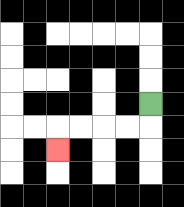{'start': '[6, 4]', 'end': '[2, 6]', 'path_directions': 'D,L,L,L,L,D', 'path_coordinates': '[[6, 4], [6, 5], [5, 5], [4, 5], [3, 5], [2, 5], [2, 6]]'}